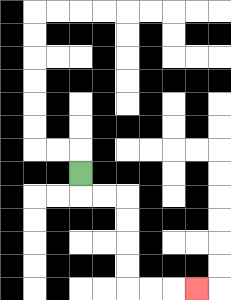{'start': '[3, 7]', 'end': '[8, 12]', 'path_directions': 'D,R,R,D,D,D,D,R,R,R', 'path_coordinates': '[[3, 7], [3, 8], [4, 8], [5, 8], [5, 9], [5, 10], [5, 11], [5, 12], [6, 12], [7, 12], [8, 12]]'}